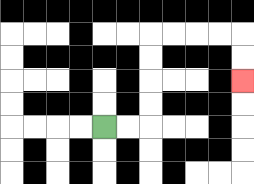{'start': '[4, 5]', 'end': '[10, 3]', 'path_directions': 'R,R,U,U,U,U,R,R,R,R,D,D', 'path_coordinates': '[[4, 5], [5, 5], [6, 5], [6, 4], [6, 3], [6, 2], [6, 1], [7, 1], [8, 1], [9, 1], [10, 1], [10, 2], [10, 3]]'}